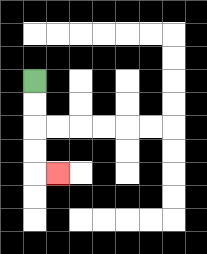{'start': '[1, 3]', 'end': '[2, 7]', 'path_directions': 'D,D,D,D,R', 'path_coordinates': '[[1, 3], [1, 4], [1, 5], [1, 6], [1, 7], [2, 7]]'}